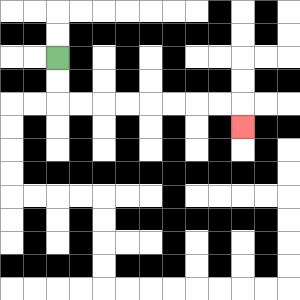{'start': '[2, 2]', 'end': '[10, 5]', 'path_directions': 'D,D,R,R,R,R,R,R,R,R,D', 'path_coordinates': '[[2, 2], [2, 3], [2, 4], [3, 4], [4, 4], [5, 4], [6, 4], [7, 4], [8, 4], [9, 4], [10, 4], [10, 5]]'}